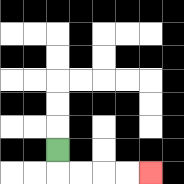{'start': '[2, 6]', 'end': '[6, 7]', 'path_directions': 'D,R,R,R,R', 'path_coordinates': '[[2, 6], [2, 7], [3, 7], [4, 7], [5, 7], [6, 7]]'}